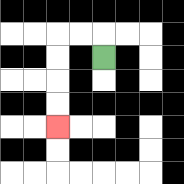{'start': '[4, 2]', 'end': '[2, 5]', 'path_directions': 'U,L,L,D,D,D,D', 'path_coordinates': '[[4, 2], [4, 1], [3, 1], [2, 1], [2, 2], [2, 3], [2, 4], [2, 5]]'}